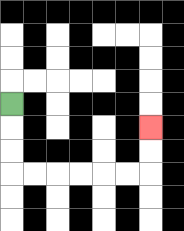{'start': '[0, 4]', 'end': '[6, 5]', 'path_directions': 'D,D,D,R,R,R,R,R,R,U,U', 'path_coordinates': '[[0, 4], [0, 5], [0, 6], [0, 7], [1, 7], [2, 7], [3, 7], [4, 7], [5, 7], [6, 7], [6, 6], [6, 5]]'}